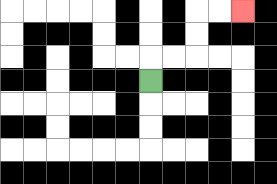{'start': '[6, 3]', 'end': '[10, 0]', 'path_directions': 'U,R,R,U,U,R,R', 'path_coordinates': '[[6, 3], [6, 2], [7, 2], [8, 2], [8, 1], [8, 0], [9, 0], [10, 0]]'}